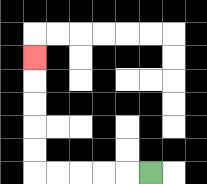{'start': '[6, 7]', 'end': '[1, 2]', 'path_directions': 'L,L,L,L,L,U,U,U,U,U', 'path_coordinates': '[[6, 7], [5, 7], [4, 7], [3, 7], [2, 7], [1, 7], [1, 6], [1, 5], [1, 4], [1, 3], [1, 2]]'}